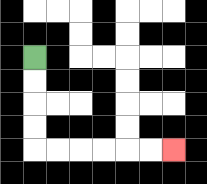{'start': '[1, 2]', 'end': '[7, 6]', 'path_directions': 'D,D,D,D,R,R,R,R,R,R', 'path_coordinates': '[[1, 2], [1, 3], [1, 4], [1, 5], [1, 6], [2, 6], [3, 6], [4, 6], [5, 6], [6, 6], [7, 6]]'}